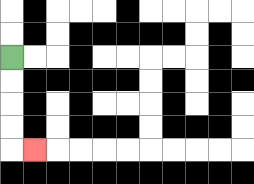{'start': '[0, 2]', 'end': '[1, 6]', 'path_directions': 'D,D,D,D,R', 'path_coordinates': '[[0, 2], [0, 3], [0, 4], [0, 5], [0, 6], [1, 6]]'}